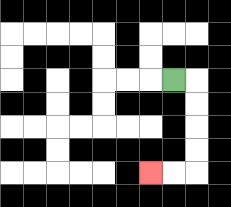{'start': '[7, 3]', 'end': '[6, 7]', 'path_directions': 'R,D,D,D,D,L,L', 'path_coordinates': '[[7, 3], [8, 3], [8, 4], [8, 5], [8, 6], [8, 7], [7, 7], [6, 7]]'}